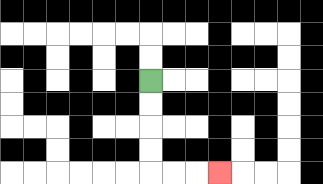{'start': '[6, 3]', 'end': '[9, 7]', 'path_directions': 'D,D,D,D,R,R,R', 'path_coordinates': '[[6, 3], [6, 4], [6, 5], [6, 6], [6, 7], [7, 7], [8, 7], [9, 7]]'}